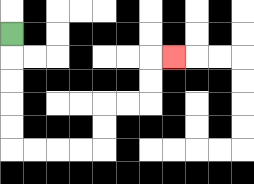{'start': '[0, 1]', 'end': '[7, 2]', 'path_directions': 'D,D,D,D,D,R,R,R,R,U,U,R,R,U,U,R', 'path_coordinates': '[[0, 1], [0, 2], [0, 3], [0, 4], [0, 5], [0, 6], [1, 6], [2, 6], [3, 6], [4, 6], [4, 5], [4, 4], [5, 4], [6, 4], [6, 3], [6, 2], [7, 2]]'}